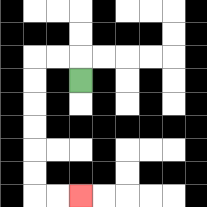{'start': '[3, 3]', 'end': '[3, 8]', 'path_directions': 'U,L,L,D,D,D,D,D,D,R,R', 'path_coordinates': '[[3, 3], [3, 2], [2, 2], [1, 2], [1, 3], [1, 4], [1, 5], [1, 6], [1, 7], [1, 8], [2, 8], [3, 8]]'}